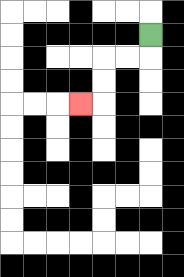{'start': '[6, 1]', 'end': '[3, 4]', 'path_directions': 'D,L,L,D,D,L', 'path_coordinates': '[[6, 1], [6, 2], [5, 2], [4, 2], [4, 3], [4, 4], [3, 4]]'}